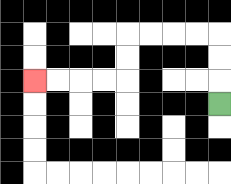{'start': '[9, 4]', 'end': '[1, 3]', 'path_directions': 'U,U,U,L,L,L,L,D,D,L,L,L,L', 'path_coordinates': '[[9, 4], [9, 3], [9, 2], [9, 1], [8, 1], [7, 1], [6, 1], [5, 1], [5, 2], [5, 3], [4, 3], [3, 3], [2, 3], [1, 3]]'}